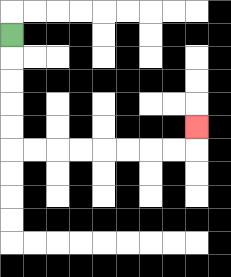{'start': '[0, 1]', 'end': '[8, 5]', 'path_directions': 'D,D,D,D,D,R,R,R,R,R,R,R,R,U', 'path_coordinates': '[[0, 1], [0, 2], [0, 3], [0, 4], [0, 5], [0, 6], [1, 6], [2, 6], [3, 6], [4, 6], [5, 6], [6, 6], [7, 6], [8, 6], [8, 5]]'}